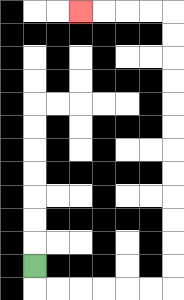{'start': '[1, 11]', 'end': '[3, 0]', 'path_directions': 'D,R,R,R,R,R,R,U,U,U,U,U,U,U,U,U,U,U,U,L,L,L,L', 'path_coordinates': '[[1, 11], [1, 12], [2, 12], [3, 12], [4, 12], [5, 12], [6, 12], [7, 12], [7, 11], [7, 10], [7, 9], [7, 8], [7, 7], [7, 6], [7, 5], [7, 4], [7, 3], [7, 2], [7, 1], [7, 0], [6, 0], [5, 0], [4, 0], [3, 0]]'}